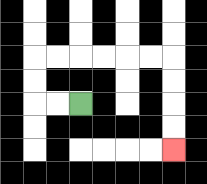{'start': '[3, 4]', 'end': '[7, 6]', 'path_directions': 'L,L,U,U,R,R,R,R,R,R,D,D,D,D', 'path_coordinates': '[[3, 4], [2, 4], [1, 4], [1, 3], [1, 2], [2, 2], [3, 2], [4, 2], [5, 2], [6, 2], [7, 2], [7, 3], [7, 4], [7, 5], [7, 6]]'}